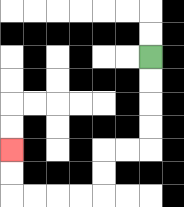{'start': '[6, 2]', 'end': '[0, 6]', 'path_directions': 'D,D,D,D,L,L,D,D,L,L,L,L,U,U', 'path_coordinates': '[[6, 2], [6, 3], [6, 4], [6, 5], [6, 6], [5, 6], [4, 6], [4, 7], [4, 8], [3, 8], [2, 8], [1, 8], [0, 8], [0, 7], [0, 6]]'}